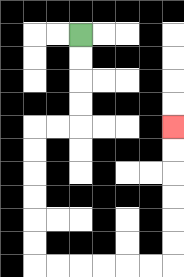{'start': '[3, 1]', 'end': '[7, 5]', 'path_directions': 'D,D,D,D,L,L,D,D,D,D,D,D,R,R,R,R,R,R,U,U,U,U,U,U', 'path_coordinates': '[[3, 1], [3, 2], [3, 3], [3, 4], [3, 5], [2, 5], [1, 5], [1, 6], [1, 7], [1, 8], [1, 9], [1, 10], [1, 11], [2, 11], [3, 11], [4, 11], [5, 11], [6, 11], [7, 11], [7, 10], [7, 9], [7, 8], [7, 7], [7, 6], [7, 5]]'}